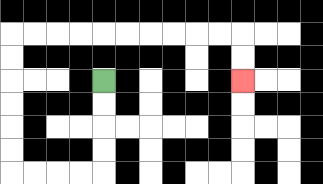{'start': '[4, 3]', 'end': '[10, 3]', 'path_directions': 'D,D,D,D,L,L,L,L,U,U,U,U,U,U,R,R,R,R,R,R,R,R,R,R,D,D', 'path_coordinates': '[[4, 3], [4, 4], [4, 5], [4, 6], [4, 7], [3, 7], [2, 7], [1, 7], [0, 7], [0, 6], [0, 5], [0, 4], [0, 3], [0, 2], [0, 1], [1, 1], [2, 1], [3, 1], [4, 1], [5, 1], [6, 1], [7, 1], [8, 1], [9, 1], [10, 1], [10, 2], [10, 3]]'}